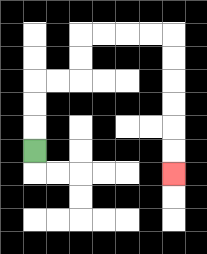{'start': '[1, 6]', 'end': '[7, 7]', 'path_directions': 'U,U,U,R,R,U,U,R,R,R,R,D,D,D,D,D,D', 'path_coordinates': '[[1, 6], [1, 5], [1, 4], [1, 3], [2, 3], [3, 3], [3, 2], [3, 1], [4, 1], [5, 1], [6, 1], [7, 1], [7, 2], [7, 3], [7, 4], [7, 5], [7, 6], [7, 7]]'}